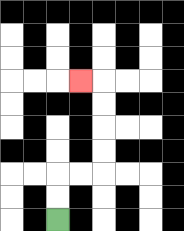{'start': '[2, 9]', 'end': '[3, 3]', 'path_directions': 'U,U,R,R,U,U,U,U,L', 'path_coordinates': '[[2, 9], [2, 8], [2, 7], [3, 7], [4, 7], [4, 6], [4, 5], [4, 4], [4, 3], [3, 3]]'}